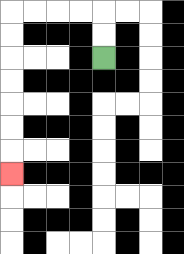{'start': '[4, 2]', 'end': '[0, 7]', 'path_directions': 'U,U,L,L,L,L,D,D,D,D,D,D,D', 'path_coordinates': '[[4, 2], [4, 1], [4, 0], [3, 0], [2, 0], [1, 0], [0, 0], [0, 1], [0, 2], [0, 3], [0, 4], [0, 5], [0, 6], [0, 7]]'}